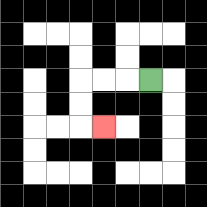{'start': '[6, 3]', 'end': '[4, 5]', 'path_directions': 'L,L,L,D,D,R', 'path_coordinates': '[[6, 3], [5, 3], [4, 3], [3, 3], [3, 4], [3, 5], [4, 5]]'}